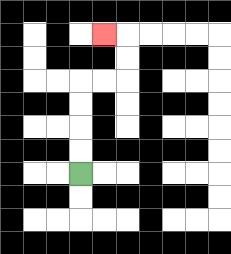{'start': '[3, 7]', 'end': '[4, 1]', 'path_directions': 'U,U,U,U,R,R,U,U,L', 'path_coordinates': '[[3, 7], [3, 6], [3, 5], [3, 4], [3, 3], [4, 3], [5, 3], [5, 2], [5, 1], [4, 1]]'}